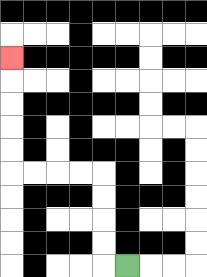{'start': '[5, 11]', 'end': '[0, 2]', 'path_directions': 'L,U,U,U,U,L,L,L,L,U,U,U,U,U', 'path_coordinates': '[[5, 11], [4, 11], [4, 10], [4, 9], [4, 8], [4, 7], [3, 7], [2, 7], [1, 7], [0, 7], [0, 6], [0, 5], [0, 4], [0, 3], [0, 2]]'}